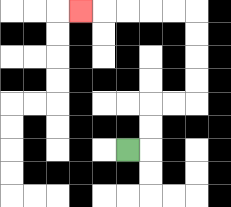{'start': '[5, 6]', 'end': '[3, 0]', 'path_directions': 'R,U,U,R,R,U,U,U,U,L,L,L,L,L', 'path_coordinates': '[[5, 6], [6, 6], [6, 5], [6, 4], [7, 4], [8, 4], [8, 3], [8, 2], [8, 1], [8, 0], [7, 0], [6, 0], [5, 0], [4, 0], [3, 0]]'}